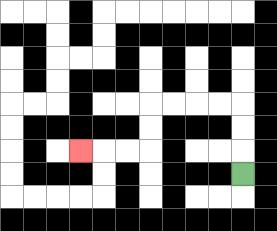{'start': '[10, 7]', 'end': '[3, 6]', 'path_directions': 'U,U,U,L,L,L,L,D,D,L,L,L', 'path_coordinates': '[[10, 7], [10, 6], [10, 5], [10, 4], [9, 4], [8, 4], [7, 4], [6, 4], [6, 5], [6, 6], [5, 6], [4, 6], [3, 6]]'}